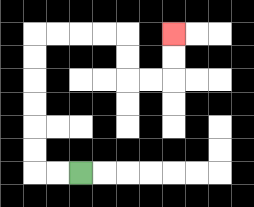{'start': '[3, 7]', 'end': '[7, 1]', 'path_directions': 'L,L,U,U,U,U,U,U,R,R,R,R,D,D,R,R,U,U', 'path_coordinates': '[[3, 7], [2, 7], [1, 7], [1, 6], [1, 5], [1, 4], [1, 3], [1, 2], [1, 1], [2, 1], [3, 1], [4, 1], [5, 1], [5, 2], [5, 3], [6, 3], [7, 3], [7, 2], [7, 1]]'}